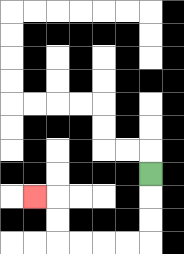{'start': '[6, 7]', 'end': '[1, 8]', 'path_directions': 'D,D,D,L,L,L,L,U,U,L', 'path_coordinates': '[[6, 7], [6, 8], [6, 9], [6, 10], [5, 10], [4, 10], [3, 10], [2, 10], [2, 9], [2, 8], [1, 8]]'}